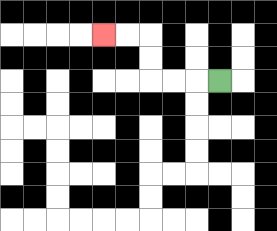{'start': '[9, 3]', 'end': '[4, 1]', 'path_directions': 'L,L,L,U,U,L,L', 'path_coordinates': '[[9, 3], [8, 3], [7, 3], [6, 3], [6, 2], [6, 1], [5, 1], [4, 1]]'}